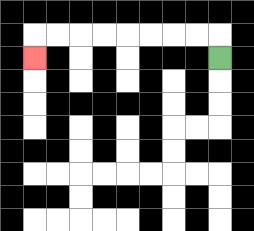{'start': '[9, 2]', 'end': '[1, 2]', 'path_directions': 'U,L,L,L,L,L,L,L,L,D', 'path_coordinates': '[[9, 2], [9, 1], [8, 1], [7, 1], [6, 1], [5, 1], [4, 1], [3, 1], [2, 1], [1, 1], [1, 2]]'}